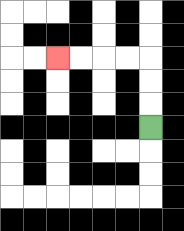{'start': '[6, 5]', 'end': '[2, 2]', 'path_directions': 'U,U,U,L,L,L,L', 'path_coordinates': '[[6, 5], [6, 4], [6, 3], [6, 2], [5, 2], [4, 2], [3, 2], [2, 2]]'}